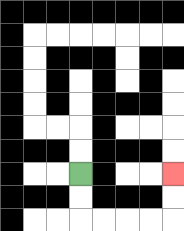{'start': '[3, 7]', 'end': '[7, 7]', 'path_directions': 'D,D,R,R,R,R,U,U', 'path_coordinates': '[[3, 7], [3, 8], [3, 9], [4, 9], [5, 9], [6, 9], [7, 9], [7, 8], [7, 7]]'}